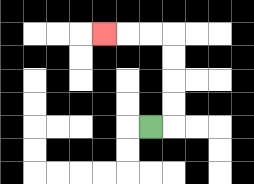{'start': '[6, 5]', 'end': '[4, 1]', 'path_directions': 'R,U,U,U,U,L,L,L', 'path_coordinates': '[[6, 5], [7, 5], [7, 4], [7, 3], [7, 2], [7, 1], [6, 1], [5, 1], [4, 1]]'}